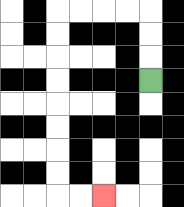{'start': '[6, 3]', 'end': '[4, 8]', 'path_directions': 'U,U,U,L,L,L,L,D,D,D,D,D,D,D,D,R,R', 'path_coordinates': '[[6, 3], [6, 2], [6, 1], [6, 0], [5, 0], [4, 0], [3, 0], [2, 0], [2, 1], [2, 2], [2, 3], [2, 4], [2, 5], [2, 6], [2, 7], [2, 8], [3, 8], [4, 8]]'}